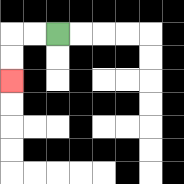{'start': '[2, 1]', 'end': '[0, 3]', 'path_directions': 'L,L,D,D', 'path_coordinates': '[[2, 1], [1, 1], [0, 1], [0, 2], [0, 3]]'}